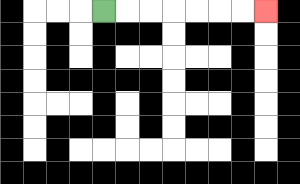{'start': '[4, 0]', 'end': '[11, 0]', 'path_directions': 'R,R,R,R,R,R,R', 'path_coordinates': '[[4, 0], [5, 0], [6, 0], [7, 0], [8, 0], [9, 0], [10, 0], [11, 0]]'}